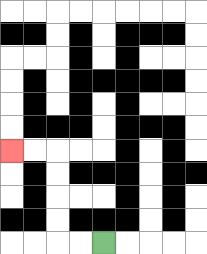{'start': '[4, 10]', 'end': '[0, 6]', 'path_directions': 'L,L,U,U,U,U,L,L', 'path_coordinates': '[[4, 10], [3, 10], [2, 10], [2, 9], [2, 8], [2, 7], [2, 6], [1, 6], [0, 6]]'}